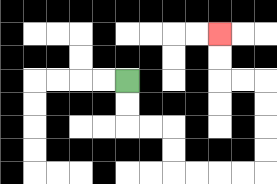{'start': '[5, 3]', 'end': '[9, 1]', 'path_directions': 'D,D,R,R,D,D,R,R,R,R,U,U,U,U,L,L,U,U', 'path_coordinates': '[[5, 3], [5, 4], [5, 5], [6, 5], [7, 5], [7, 6], [7, 7], [8, 7], [9, 7], [10, 7], [11, 7], [11, 6], [11, 5], [11, 4], [11, 3], [10, 3], [9, 3], [9, 2], [9, 1]]'}